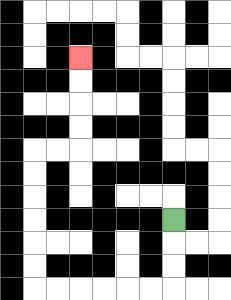{'start': '[7, 9]', 'end': '[3, 2]', 'path_directions': 'D,D,D,L,L,L,L,L,L,U,U,U,U,U,U,R,R,U,U,U,U', 'path_coordinates': '[[7, 9], [7, 10], [7, 11], [7, 12], [6, 12], [5, 12], [4, 12], [3, 12], [2, 12], [1, 12], [1, 11], [1, 10], [1, 9], [1, 8], [1, 7], [1, 6], [2, 6], [3, 6], [3, 5], [3, 4], [3, 3], [3, 2]]'}